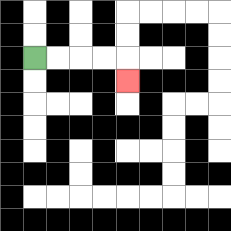{'start': '[1, 2]', 'end': '[5, 3]', 'path_directions': 'R,R,R,R,D', 'path_coordinates': '[[1, 2], [2, 2], [3, 2], [4, 2], [5, 2], [5, 3]]'}